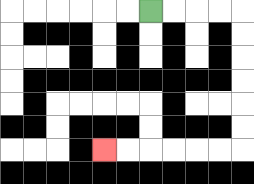{'start': '[6, 0]', 'end': '[4, 6]', 'path_directions': 'R,R,R,R,D,D,D,D,D,D,L,L,L,L,L,L', 'path_coordinates': '[[6, 0], [7, 0], [8, 0], [9, 0], [10, 0], [10, 1], [10, 2], [10, 3], [10, 4], [10, 5], [10, 6], [9, 6], [8, 6], [7, 6], [6, 6], [5, 6], [4, 6]]'}